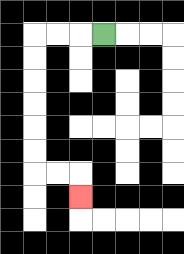{'start': '[4, 1]', 'end': '[3, 8]', 'path_directions': 'L,L,L,D,D,D,D,D,D,R,R,D', 'path_coordinates': '[[4, 1], [3, 1], [2, 1], [1, 1], [1, 2], [1, 3], [1, 4], [1, 5], [1, 6], [1, 7], [2, 7], [3, 7], [3, 8]]'}